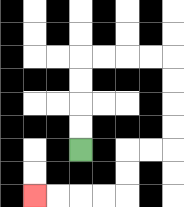{'start': '[3, 6]', 'end': '[1, 8]', 'path_directions': 'U,U,U,U,R,R,R,R,D,D,D,D,L,L,D,D,L,L,L,L', 'path_coordinates': '[[3, 6], [3, 5], [3, 4], [3, 3], [3, 2], [4, 2], [5, 2], [6, 2], [7, 2], [7, 3], [7, 4], [7, 5], [7, 6], [6, 6], [5, 6], [5, 7], [5, 8], [4, 8], [3, 8], [2, 8], [1, 8]]'}